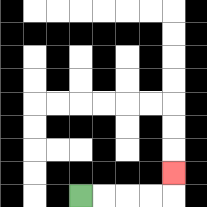{'start': '[3, 8]', 'end': '[7, 7]', 'path_directions': 'R,R,R,R,U', 'path_coordinates': '[[3, 8], [4, 8], [5, 8], [6, 8], [7, 8], [7, 7]]'}